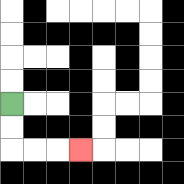{'start': '[0, 4]', 'end': '[3, 6]', 'path_directions': 'D,D,R,R,R', 'path_coordinates': '[[0, 4], [0, 5], [0, 6], [1, 6], [2, 6], [3, 6]]'}